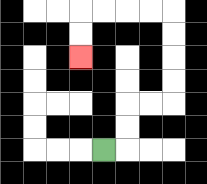{'start': '[4, 6]', 'end': '[3, 2]', 'path_directions': 'R,U,U,R,R,U,U,U,U,L,L,L,L,D,D', 'path_coordinates': '[[4, 6], [5, 6], [5, 5], [5, 4], [6, 4], [7, 4], [7, 3], [7, 2], [7, 1], [7, 0], [6, 0], [5, 0], [4, 0], [3, 0], [3, 1], [3, 2]]'}